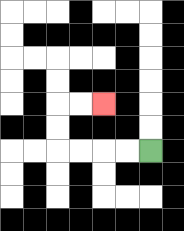{'start': '[6, 6]', 'end': '[4, 4]', 'path_directions': 'L,L,L,L,U,U,R,R', 'path_coordinates': '[[6, 6], [5, 6], [4, 6], [3, 6], [2, 6], [2, 5], [2, 4], [3, 4], [4, 4]]'}